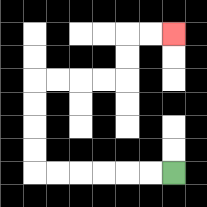{'start': '[7, 7]', 'end': '[7, 1]', 'path_directions': 'L,L,L,L,L,L,U,U,U,U,R,R,R,R,U,U,R,R', 'path_coordinates': '[[7, 7], [6, 7], [5, 7], [4, 7], [3, 7], [2, 7], [1, 7], [1, 6], [1, 5], [1, 4], [1, 3], [2, 3], [3, 3], [4, 3], [5, 3], [5, 2], [5, 1], [6, 1], [7, 1]]'}